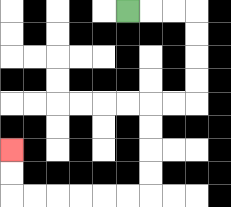{'start': '[5, 0]', 'end': '[0, 6]', 'path_directions': 'R,R,R,D,D,D,D,L,L,D,D,D,D,L,L,L,L,L,L,U,U', 'path_coordinates': '[[5, 0], [6, 0], [7, 0], [8, 0], [8, 1], [8, 2], [8, 3], [8, 4], [7, 4], [6, 4], [6, 5], [6, 6], [6, 7], [6, 8], [5, 8], [4, 8], [3, 8], [2, 8], [1, 8], [0, 8], [0, 7], [0, 6]]'}